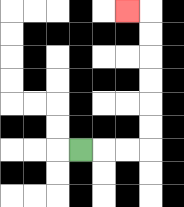{'start': '[3, 6]', 'end': '[5, 0]', 'path_directions': 'R,R,R,U,U,U,U,U,U,L', 'path_coordinates': '[[3, 6], [4, 6], [5, 6], [6, 6], [6, 5], [6, 4], [6, 3], [6, 2], [6, 1], [6, 0], [5, 0]]'}